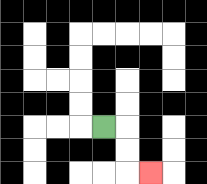{'start': '[4, 5]', 'end': '[6, 7]', 'path_directions': 'R,D,D,R', 'path_coordinates': '[[4, 5], [5, 5], [5, 6], [5, 7], [6, 7]]'}